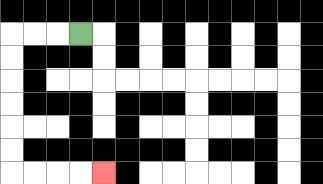{'start': '[3, 1]', 'end': '[4, 7]', 'path_directions': 'L,L,L,D,D,D,D,D,D,R,R,R,R', 'path_coordinates': '[[3, 1], [2, 1], [1, 1], [0, 1], [0, 2], [0, 3], [0, 4], [0, 5], [0, 6], [0, 7], [1, 7], [2, 7], [3, 7], [4, 7]]'}